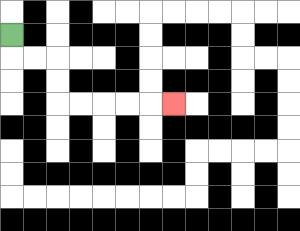{'start': '[0, 1]', 'end': '[7, 4]', 'path_directions': 'D,R,R,D,D,R,R,R,R,R', 'path_coordinates': '[[0, 1], [0, 2], [1, 2], [2, 2], [2, 3], [2, 4], [3, 4], [4, 4], [5, 4], [6, 4], [7, 4]]'}